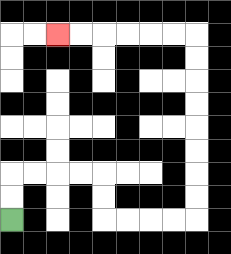{'start': '[0, 9]', 'end': '[2, 1]', 'path_directions': 'U,U,R,R,R,R,D,D,R,R,R,R,U,U,U,U,U,U,U,U,L,L,L,L,L,L', 'path_coordinates': '[[0, 9], [0, 8], [0, 7], [1, 7], [2, 7], [3, 7], [4, 7], [4, 8], [4, 9], [5, 9], [6, 9], [7, 9], [8, 9], [8, 8], [8, 7], [8, 6], [8, 5], [8, 4], [8, 3], [8, 2], [8, 1], [7, 1], [6, 1], [5, 1], [4, 1], [3, 1], [2, 1]]'}